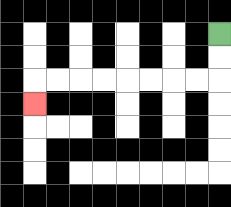{'start': '[9, 1]', 'end': '[1, 4]', 'path_directions': 'D,D,L,L,L,L,L,L,L,L,D', 'path_coordinates': '[[9, 1], [9, 2], [9, 3], [8, 3], [7, 3], [6, 3], [5, 3], [4, 3], [3, 3], [2, 3], [1, 3], [1, 4]]'}